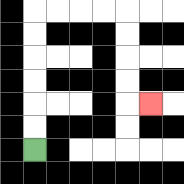{'start': '[1, 6]', 'end': '[6, 4]', 'path_directions': 'U,U,U,U,U,U,R,R,R,R,D,D,D,D,R', 'path_coordinates': '[[1, 6], [1, 5], [1, 4], [1, 3], [1, 2], [1, 1], [1, 0], [2, 0], [3, 0], [4, 0], [5, 0], [5, 1], [5, 2], [5, 3], [5, 4], [6, 4]]'}